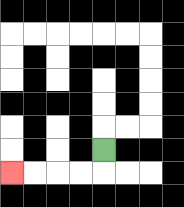{'start': '[4, 6]', 'end': '[0, 7]', 'path_directions': 'D,L,L,L,L', 'path_coordinates': '[[4, 6], [4, 7], [3, 7], [2, 7], [1, 7], [0, 7]]'}